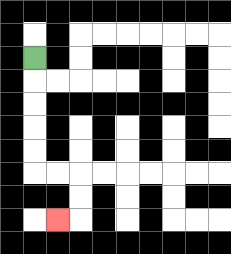{'start': '[1, 2]', 'end': '[2, 9]', 'path_directions': 'D,D,D,D,D,R,R,D,D,L', 'path_coordinates': '[[1, 2], [1, 3], [1, 4], [1, 5], [1, 6], [1, 7], [2, 7], [3, 7], [3, 8], [3, 9], [2, 9]]'}